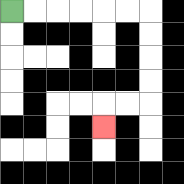{'start': '[0, 0]', 'end': '[4, 5]', 'path_directions': 'R,R,R,R,R,R,D,D,D,D,L,L,D', 'path_coordinates': '[[0, 0], [1, 0], [2, 0], [3, 0], [4, 0], [5, 0], [6, 0], [6, 1], [6, 2], [6, 3], [6, 4], [5, 4], [4, 4], [4, 5]]'}